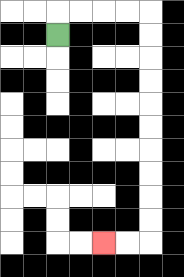{'start': '[2, 1]', 'end': '[4, 10]', 'path_directions': 'U,R,R,R,R,D,D,D,D,D,D,D,D,D,D,L,L', 'path_coordinates': '[[2, 1], [2, 0], [3, 0], [4, 0], [5, 0], [6, 0], [6, 1], [6, 2], [6, 3], [6, 4], [6, 5], [6, 6], [6, 7], [6, 8], [6, 9], [6, 10], [5, 10], [4, 10]]'}